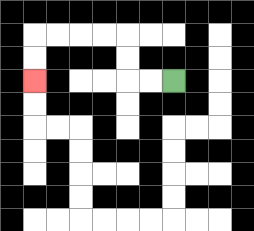{'start': '[7, 3]', 'end': '[1, 3]', 'path_directions': 'L,L,U,U,L,L,L,L,D,D', 'path_coordinates': '[[7, 3], [6, 3], [5, 3], [5, 2], [5, 1], [4, 1], [3, 1], [2, 1], [1, 1], [1, 2], [1, 3]]'}